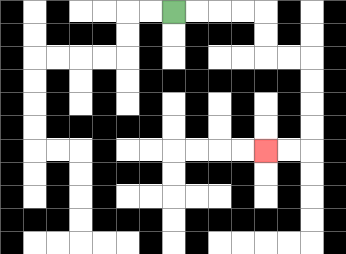{'start': '[7, 0]', 'end': '[11, 6]', 'path_directions': 'R,R,R,R,D,D,R,R,D,D,D,D,L,L', 'path_coordinates': '[[7, 0], [8, 0], [9, 0], [10, 0], [11, 0], [11, 1], [11, 2], [12, 2], [13, 2], [13, 3], [13, 4], [13, 5], [13, 6], [12, 6], [11, 6]]'}